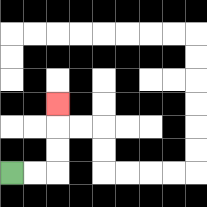{'start': '[0, 7]', 'end': '[2, 4]', 'path_directions': 'R,R,U,U,U', 'path_coordinates': '[[0, 7], [1, 7], [2, 7], [2, 6], [2, 5], [2, 4]]'}